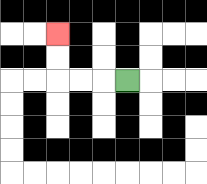{'start': '[5, 3]', 'end': '[2, 1]', 'path_directions': 'L,L,L,U,U', 'path_coordinates': '[[5, 3], [4, 3], [3, 3], [2, 3], [2, 2], [2, 1]]'}